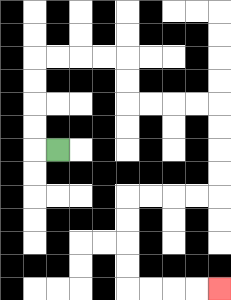{'start': '[2, 6]', 'end': '[9, 12]', 'path_directions': 'L,U,U,U,U,R,R,R,R,D,D,R,R,R,R,D,D,D,D,L,L,L,L,D,D,D,D,R,R,R,R', 'path_coordinates': '[[2, 6], [1, 6], [1, 5], [1, 4], [1, 3], [1, 2], [2, 2], [3, 2], [4, 2], [5, 2], [5, 3], [5, 4], [6, 4], [7, 4], [8, 4], [9, 4], [9, 5], [9, 6], [9, 7], [9, 8], [8, 8], [7, 8], [6, 8], [5, 8], [5, 9], [5, 10], [5, 11], [5, 12], [6, 12], [7, 12], [8, 12], [9, 12]]'}